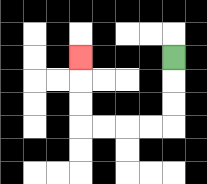{'start': '[7, 2]', 'end': '[3, 2]', 'path_directions': 'D,D,D,L,L,L,L,U,U,U', 'path_coordinates': '[[7, 2], [7, 3], [7, 4], [7, 5], [6, 5], [5, 5], [4, 5], [3, 5], [3, 4], [3, 3], [3, 2]]'}